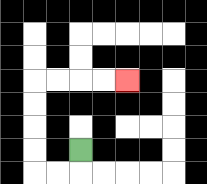{'start': '[3, 6]', 'end': '[5, 3]', 'path_directions': 'D,L,L,U,U,U,U,R,R,R,R', 'path_coordinates': '[[3, 6], [3, 7], [2, 7], [1, 7], [1, 6], [1, 5], [1, 4], [1, 3], [2, 3], [3, 3], [4, 3], [5, 3]]'}